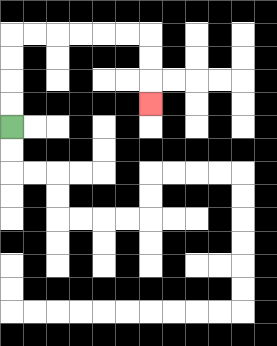{'start': '[0, 5]', 'end': '[6, 4]', 'path_directions': 'U,U,U,U,R,R,R,R,R,R,D,D,D', 'path_coordinates': '[[0, 5], [0, 4], [0, 3], [0, 2], [0, 1], [1, 1], [2, 1], [3, 1], [4, 1], [5, 1], [6, 1], [6, 2], [6, 3], [6, 4]]'}